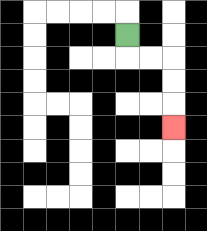{'start': '[5, 1]', 'end': '[7, 5]', 'path_directions': 'D,R,R,D,D,D', 'path_coordinates': '[[5, 1], [5, 2], [6, 2], [7, 2], [7, 3], [7, 4], [7, 5]]'}